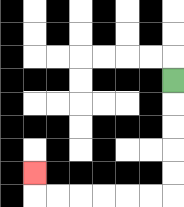{'start': '[7, 3]', 'end': '[1, 7]', 'path_directions': 'D,D,D,D,D,L,L,L,L,L,L,U', 'path_coordinates': '[[7, 3], [7, 4], [7, 5], [7, 6], [7, 7], [7, 8], [6, 8], [5, 8], [4, 8], [3, 8], [2, 8], [1, 8], [1, 7]]'}